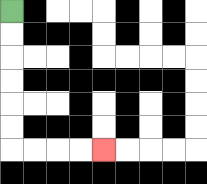{'start': '[0, 0]', 'end': '[4, 6]', 'path_directions': 'D,D,D,D,D,D,R,R,R,R', 'path_coordinates': '[[0, 0], [0, 1], [0, 2], [0, 3], [0, 4], [0, 5], [0, 6], [1, 6], [2, 6], [3, 6], [4, 6]]'}